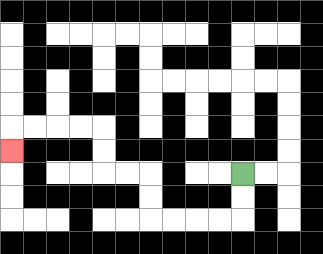{'start': '[10, 7]', 'end': '[0, 6]', 'path_directions': 'D,D,L,L,L,L,U,U,L,L,U,U,L,L,L,L,D', 'path_coordinates': '[[10, 7], [10, 8], [10, 9], [9, 9], [8, 9], [7, 9], [6, 9], [6, 8], [6, 7], [5, 7], [4, 7], [4, 6], [4, 5], [3, 5], [2, 5], [1, 5], [0, 5], [0, 6]]'}